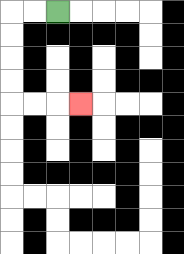{'start': '[2, 0]', 'end': '[3, 4]', 'path_directions': 'L,L,D,D,D,D,R,R,R', 'path_coordinates': '[[2, 0], [1, 0], [0, 0], [0, 1], [0, 2], [0, 3], [0, 4], [1, 4], [2, 4], [3, 4]]'}